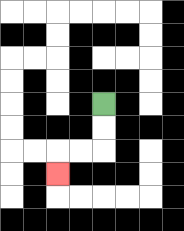{'start': '[4, 4]', 'end': '[2, 7]', 'path_directions': 'D,D,L,L,D', 'path_coordinates': '[[4, 4], [4, 5], [4, 6], [3, 6], [2, 6], [2, 7]]'}